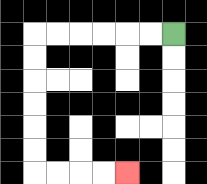{'start': '[7, 1]', 'end': '[5, 7]', 'path_directions': 'L,L,L,L,L,L,D,D,D,D,D,D,R,R,R,R', 'path_coordinates': '[[7, 1], [6, 1], [5, 1], [4, 1], [3, 1], [2, 1], [1, 1], [1, 2], [1, 3], [1, 4], [1, 5], [1, 6], [1, 7], [2, 7], [3, 7], [4, 7], [5, 7]]'}